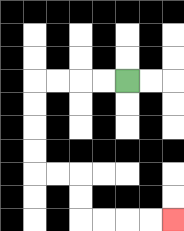{'start': '[5, 3]', 'end': '[7, 9]', 'path_directions': 'L,L,L,L,D,D,D,D,R,R,D,D,R,R,R,R', 'path_coordinates': '[[5, 3], [4, 3], [3, 3], [2, 3], [1, 3], [1, 4], [1, 5], [1, 6], [1, 7], [2, 7], [3, 7], [3, 8], [3, 9], [4, 9], [5, 9], [6, 9], [7, 9]]'}